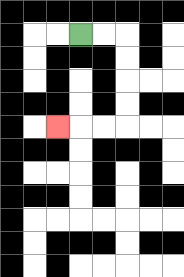{'start': '[3, 1]', 'end': '[2, 5]', 'path_directions': 'R,R,D,D,D,D,L,L,L', 'path_coordinates': '[[3, 1], [4, 1], [5, 1], [5, 2], [5, 3], [5, 4], [5, 5], [4, 5], [3, 5], [2, 5]]'}